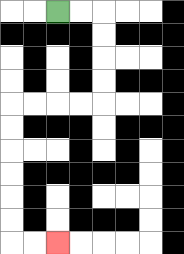{'start': '[2, 0]', 'end': '[2, 10]', 'path_directions': 'R,R,D,D,D,D,L,L,L,L,D,D,D,D,D,D,R,R', 'path_coordinates': '[[2, 0], [3, 0], [4, 0], [4, 1], [4, 2], [4, 3], [4, 4], [3, 4], [2, 4], [1, 4], [0, 4], [0, 5], [0, 6], [0, 7], [0, 8], [0, 9], [0, 10], [1, 10], [2, 10]]'}